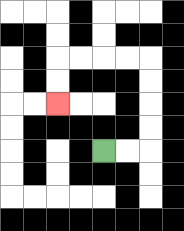{'start': '[4, 6]', 'end': '[2, 4]', 'path_directions': 'R,R,U,U,U,U,L,L,L,L,D,D', 'path_coordinates': '[[4, 6], [5, 6], [6, 6], [6, 5], [6, 4], [6, 3], [6, 2], [5, 2], [4, 2], [3, 2], [2, 2], [2, 3], [2, 4]]'}